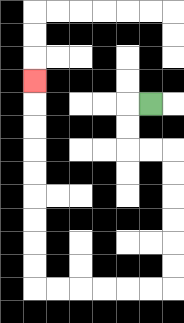{'start': '[6, 4]', 'end': '[1, 3]', 'path_directions': 'L,D,D,R,R,D,D,D,D,D,D,L,L,L,L,L,L,U,U,U,U,U,U,U,U,U', 'path_coordinates': '[[6, 4], [5, 4], [5, 5], [5, 6], [6, 6], [7, 6], [7, 7], [7, 8], [7, 9], [7, 10], [7, 11], [7, 12], [6, 12], [5, 12], [4, 12], [3, 12], [2, 12], [1, 12], [1, 11], [1, 10], [1, 9], [1, 8], [1, 7], [1, 6], [1, 5], [1, 4], [1, 3]]'}